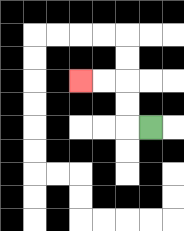{'start': '[6, 5]', 'end': '[3, 3]', 'path_directions': 'L,U,U,L,L', 'path_coordinates': '[[6, 5], [5, 5], [5, 4], [5, 3], [4, 3], [3, 3]]'}